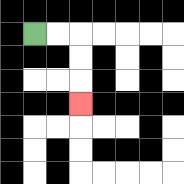{'start': '[1, 1]', 'end': '[3, 4]', 'path_directions': 'R,R,D,D,D', 'path_coordinates': '[[1, 1], [2, 1], [3, 1], [3, 2], [3, 3], [3, 4]]'}